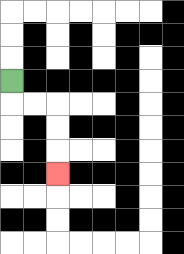{'start': '[0, 3]', 'end': '[2, 7]', 'path_directions': 'D,R,R,D,D,D', 'path_coordinates': '[[0, 3], [0, 4], [1, 4], [2, 4], [2, 5], [2, 6], [2, 7]]'}